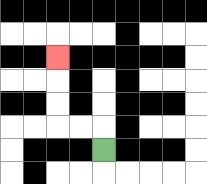{'start': '[4, 6]', 'end': '[2, 2]', 'path_directions': 'U,L,L,U,U,U', 'path_coordinates': '[[4, 6], [4, 5], [3, 5], [2, 5], [2, 4], [2, 3], [2, 2]]'}